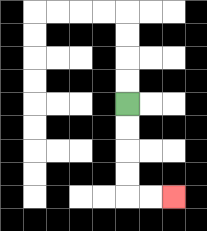{'start': '[5, 4]', 'end': '[7, 8]', 'path_directions': 'D,D,D,D,R,R', 'path_coordinates': '[[5, 4], [5, 5], [5, 6], [5, 7], [5, 8], [6, 8], [7, 8]]'}